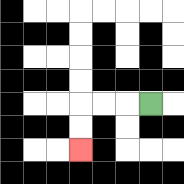{'start': '[6, 4]', 'end': '[3, 6]', 'path_directions': 'L,L,L,D,D', 'path_coordinates': '[[6, 4], [5, 4], [4, 4], [3, 4], [3, 5], [3, 6]]'}